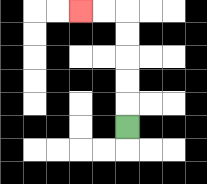{'start': '[5, 5]', 'end': '[3, 0]', 'path_directions': 'U,U,U,U,U,L,L', 'path_coordinates': '[[5, 5], [5, 4], [5, 3], [5, 2], [5, 1], [5, 0], [4, 0], [3, 0]]'}